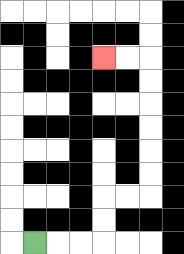{'start': '[1, 10]', 'end': '[4, 2]', 'path_directions': 'R,R,R,U,U,R,R,U,U,U,U,U,U,L,L', 'path_coordinates': '[[1, 10], [2, 10], [3, 10], [4, 10], [4, 9], [4, 8], [5, 8], [6, 8], [6, 7], [6, 6], [6, 5], [6, 4], [6, 3], [6, 2], [5, 2], [4, 2]]'}